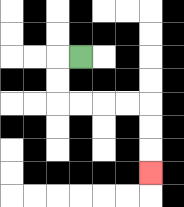{'start': '[3, 2]', 'end': '[6, 7]', 'path_directions': 'L,D,D,R,R,R,R,D,D,D', 'path_coordinates': '[[3, 2], [2, 2], [2, 3], [2, 4], [3, 4], [4, 4], [5, 4], [6, 4], [6, 5], [6, 6], [6, 7]]'}